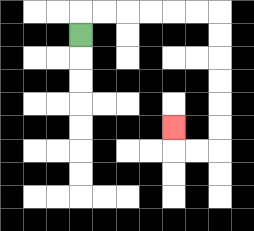{'start': '[3, 1]', 'end': '[7, 5]', 'path_directions': 'U,R,R,R,R,R,R,D,D,D,D,D,D,L,L,U', 'path_coordinates': '[[3, 1], [3, 0], [4, 0], [5, 0], [6, 0], [7, 0], [8, 0], [9, 0], [9, 1], [9, 2], [9, 3], [9, 4], [9, 5], [9, 6], [8, 6], [7, 6], [7, 5]]'}